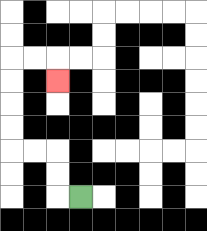{'start': '[3, 8]', 'end': '[2, 3]', 'path_directions': 'L,U,U,L,L,U,U,U,U,R,R,D', 'path_coordinates': '[[3, 8], [2, 8], [2, 7], [2, 6], [1, 6], [0, 6], [0, 5], [0, 4], [0, 3], [0, 2], [1, 2], [2, 2], [2, 3]]'}